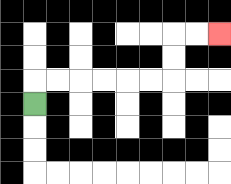{'start': '[1, 4]', 'end': '[9, 1]', 'path_directions': 'U,R,R,R,R,R,R,U,U,R,R', 'path_coordinates': '[[1, 4], [1, 3], [2, 3], [3, 3], [4, 3], [5, 3], [6, 3], [7, 3], [7, 2], [7, 1], [8, 1], [9, 1]]'}